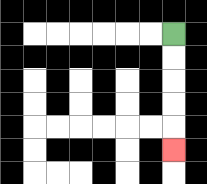{'start': '[7, 1]', 'end': '[7, 6]', 'path_directions': 'D,D,D,D,D', 'path_coordinates': '[[7, 1], [7, 2], [7, 3], [7, 4], [7, 5], [7, 6]]'}